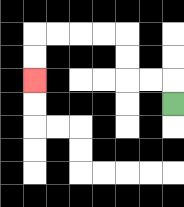{'start': '[7, 4]', 'end': '[1, 3]', 'path_directions': 'U,L,L,U,U,L,L,L,L,D,D', 'path_coordinates': '[[7, 4], [7, 3], [6, 3], [5, 3], [5, 2], [5, 1], [4, 1], [3, 1], [2, 1], [1, 1], [1, 2], [1, 3]]'}